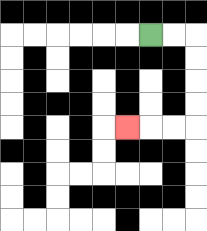{'start': '[6, 1]', 'end': '[5, 5]', 'path_directions': 'R,R,D,D,D,D,L,L,L', 'path_coordinates': '[[6, 1], [7, 1], [8, 1], [8, 2], [8, 3], [8, 4], [8, 5], [7, 5], [6, 5], [5, 5]]'}